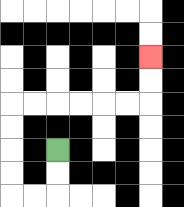{'start': '[2, 6]', 'end': '[6, 2]', 'path_directions': 'D,D,L,L,U,U,U,U,R,R,R,R,R,R,U,U', 'path_coordinates': '[[2, 6], [2, 7], [2, 8], [1, 8], [0, 8], [0, 7], [0, 6], [0, 5], [0, 4], [1, 4], [2, 4], [3, 4], [4, 4], [5, 4], [6, 4], [6, 3], [6, 2]]'}